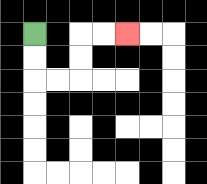{'start': '[1, 1]', 'end': '[5, 1]', 'path_directions': 'D,D,R,R,U,U,R,R', 'path_coordinates': '[[1, 1], [1, 2], [1, 3], [2, 3], [3, 3], [3, 2], [3, 1], [4, 1], [5, 1]]'}